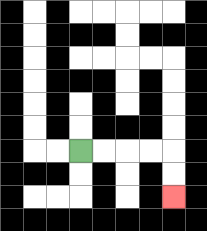{'start': '[3, 6]', 'end': '[7, 8]', 'path_directions': 'R,R,R,R,D,D', 'path_coordinates': '[[3, 6], [4, 6], [5, 6], [6, 6], [7, 6], [7, 7], [7, 8]]'}